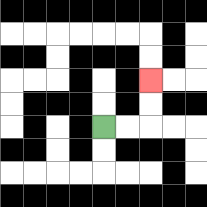{'start': '[4, 5]', 'end': '[6, 3]', 'path_directions': 'R,R,U,U', 'path_coordinates': '[[4, 5], [5, 5], [6, 5], [6, 4], [6, 3]]'}